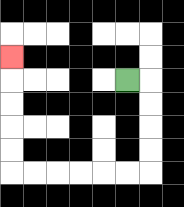{'start': '[5, 3]', 'end': '[0, 2]', 'path_directions': 'R,D,D,D,D,L,L,L,L,L,L,U,U,U,U,U', 'path_coordinates': '[[5, 3], [6, 3], [6, 4], [6, 5], [6, 6], [6, 7], [5, 7], [4, 7], [3, 7], [2, 7], [1, 7], [0, 7], [0, 6], [0, 5], [0, 4], [0, 3], [0, 2]]'}